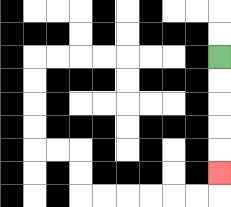{'start': '[9, 2]', 'end': '[9, 7]', 'path_directions': 'D,D,D,D,D', 'path_coordinates': '[[9, 2], [9, 3], [9, 4], [9, 5], [9, 6], [9, 7]]'}